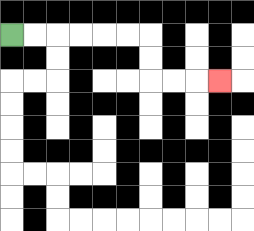{'start': '[0, 1]', 'end': '[9, 3]', 'path_directions': 'R,R,R,R,R,R,D,D,R,R,R', 'path_coordinates': '[[0, 1], [1, 1], [2, 1], [3, 1], [4, 1], [5, 1], [6, 1], [6, 2], [6, 3], [7, 3], [8, 3], [9, 3]]'}